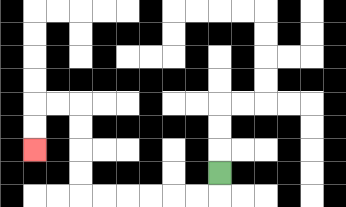{'start': '[9, 7]', 'end': '[1, 6]', 'path_directions': 'D,L,L,L,L,L,L,U,U,U,U,L,L,D,D', 'path_coordinates': '[[9, 7], [9, 8], [8, 8], [7, 8], [6, 8], [5, 8], [4, 8], [3, 8], [3, 7], [3, 6], [3, 5], [3, 4], [2, 4], [1, 4], [1, 5], [1, 6]]'}